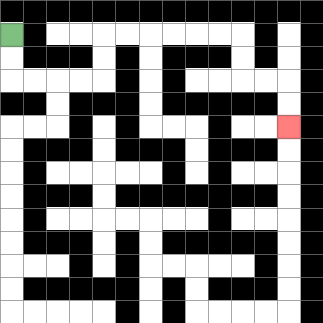{'start': '[0, 1]', 'end': '[12, 5]', 'path_directions': 'D,D,R,R,R,R,U,U,R,R,R,R,R,R,D,D,R,R,D,D', 'path_coordinates': '[[0, 1], [0, 2], [0, 3], [1, 3], [2, 3], [3, 3], [4, 3], [4, 2], [4, 1], [5, 1], [6, 1], [7, 1], [8, 1], [9, 1], [10, 1], [10, 2], [10, 3], [11, 3], [12, 3], [12, 4], [12, 5]]'}